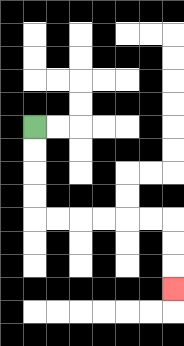{'start': '[1, 5]', 'end': '[7, 12]', 'path_directions': 'D,D,D,D,R,R,R,R,R,R,D,D,D', 'path_coordinates': '[[1, 5], [1, 6], [1, 7], [1, 8], [1, 9], [2, 9], [3, 9], [4, 9], [5, 9], [6, 9], [7, 9], [7, 10], [7, 11], [7, 12]]'}